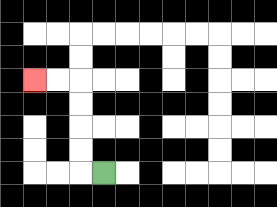{'start': '[4, 7]', 'end': '[1, 3]', 'path_directions': 'L,U,U,U,U,L,L', 'path_coordinates': '[[4, 7], [3, 7], [3, 6], [3, 5], [3, 4], [3, 3], [2, 3], [1, 3]]'}